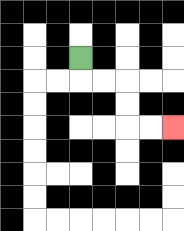{'start': '[3, 2]', 'end': '[7, 5]', 'path_directions': 'D,R,R,D,D,R,R', 'path_coordinates': '[[3, 2], [3, 3], [4, 3], [5, 3], [5, 4], [5, 5], [6, 5], [7, 5]]'}